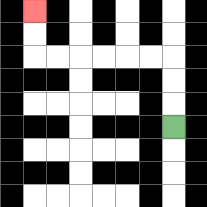{'start': '[7, 5]', 'end': '[1, 0]', 'path_directions': 'U,U,U,L,L,L,L,L,L,U,U', 'path_coordinates': '[[7, 5], [7, 4], [7, 3], [7, 2], [6, 2], [5, 2], [4, 2], [3, 2], [2, 2], [1, 2], [1, 1], [1, 0]]'}